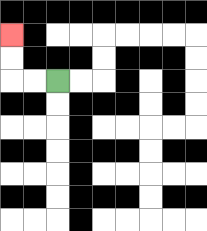{'start': '[2, 3]', 'end': '[0, 1]', 'path_directions': 'L,L,U,U', 'path_coordinates': '[[2, 3], [1, 3], [0, 3], [0, 2], [0, 1]]'}